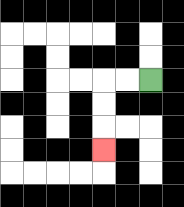{'start': '[6, 3]', 'end': '[4, 6]', 'path_directions': 'L,L,D,D,D', 'path_coordinates': '[[6, 3], [5, 3], [4, 3], [4, 4], [4, 5], [4, 6]]'}